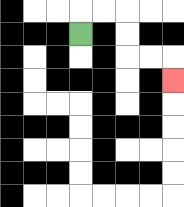{'start': '[3, 1]', 'end': '[7, 3]', 'path_directions': 'U,R,R,D,D,R,R,D', 'path_coordinates': '[[3, 1], [3, 0], [4, 0], [5, 0], [5, 1], [5, 2], [6, 2], [7, 2], [7, 3]]'}